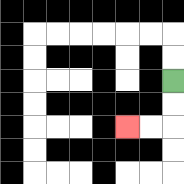{'start': '[7, 3]', 'end': '[5, 5]', 'path_directions': 'D,D,L,L', 'path_coordinates': '[[7, 3], [7, 4], [7, 5], [6, 5], [5, 5]]'}